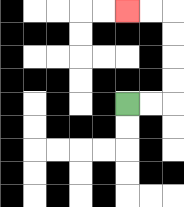{'start': '[5, 4]', 'end': '[5, 0]', 'path_directions': 'R,R,U,U,U,U,L,L', 'path_coordinates': '[[5, 4], [6, 4], [7, 4], [7, 3], [7, 2], [7, 1], [7, 0], [6, 0], [5, 0]]'}